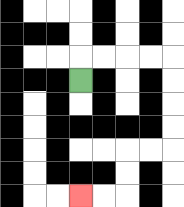{'start': '[3, 3]', 'end': '[3, 8]', 'path_directions': 'U,R,R,R,R,D,D,D,D,L,L,D,D,L,L', 'path_coordinates': '[[3, 3], [3, 2], [4, 2], [5, 2], [6, 2], [7, 2], [7, 3], [7, 4], [7, 5], [7, 6], [6, 6], [5, 6], [5, 7], [5, 8], [4, 8], [3, 8]]'}